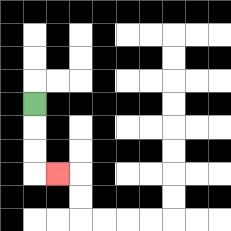{'start': '[1, 4]', 'end': '[2, 7]', 'path_directions': 'D,D,D,R', 'path_coordinates': '[[1, 4], [1, 5], [1, 6], [1, 7], [2, 7]]'}